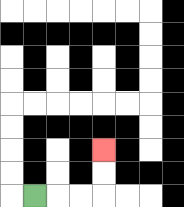{'start': '[1, 8]', 'end': '[4, 6]', 'path_directions': 'R,R,R,U,U', 'path_coordinates': '[[1, 8], [2, 8], [3, 8], [4, 8], [4, 7], [4, 6]]'}